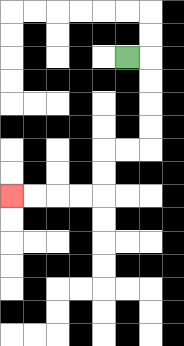{'start': '[5, 2]', 'end': '[0, 8]', 'path_directions': 'R,D,D,D,D,L,L,D,D,L,L,L,L', 'path_coordinates': '[[5, 2], [6, 2], [6, 3], [6, 4], [6, 5], [6, 6], [5, 6], [4, 6], [4, 7], [4, 8], [3, 8], [2, 8], [1, 8], [0, 8]]'}